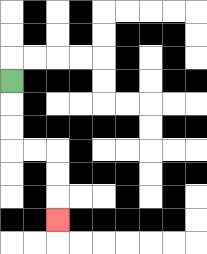{'start': '[0, 3]', 'end': '[2, 9]', 'path_directions': 'D,D,D,R,R,D,D,D', 'path_coordinates': '[[0, 3], [0, 4], [0, 5], [0, 6], [1, 6], [2, 6], [2, 7], [2, 8], [2, 9]]'}